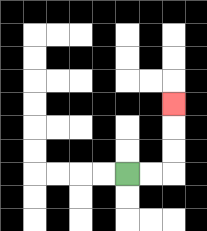{'start': '[5, 7]', 'end': '[7, 4]', 'path_directions': 'R,R,U,U,U', 'path_coordinates': '[[5, 7], [6, 7], [7, 7], [7, 6], [7, 5], [7, 4]]'}